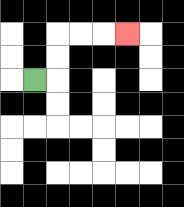{'start': '[1, 3]', 'end': '[5, 1]', 'path_directions': 'R,U,U,R,R,R', 'path_coordinates': '[[1, 3], [2, 3], [2, 2], [2, 1], [3, 1], [4, 1], [5, 1]]'}